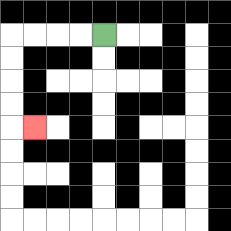{'start': '[4, 1]', 'end': '[1, 5]', 'path_directions': 'L,L,L,L,D,D,D,D,R', 'path_coordinates': '[[4, 1], [3, 1], [2, 1], [1, 1], [0, 1], [0, 2], [0, 3], [0, 4], [0, 5], [1, 5]]'}